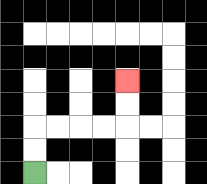{'start': '[1, 7]', 'end': '[5, 3]', 'path_directions': 'U,U,R,R,R,R,U,U', 'path_coordinates': '[[1, 7], [1, 6], [1, 5], [2, 5], [3, 5], [4, 5], [5, 5], [5, 4], [5, 3]]'}